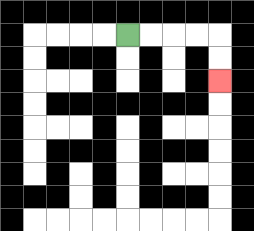{'start': '[5, 1]', 'end': '[9, 3]', 'path_directions': 'R,R,R,R,D,D', 'path_coordinates': '[[5, 1], [6, 1], [7, 1], [8, 1], [9, 1], [9, 2], [9, 3]]'}